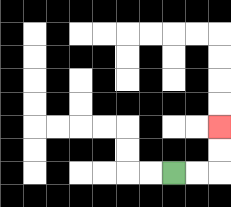{'start': '[7, 7]', 'end': '[9, 5]', 'path_directions': 'R,R,U,U', 'path_coordinates': '[[7, 7], [8, 7], [9, 7], [9, 6], [9, 5]]'}